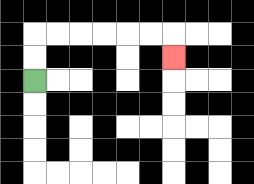{'start': '[1, 3]', 'end': '[7, 2]', 'path_directions': 'U,U,R,R,R,R,R,R,D', 'path_coordinates': '[[1, 3], [1, 2], [1, 1], [2, 1], [3, 1], [4, 1], [5, 1], [6, 1], [7, 1], [7, 2]]'}